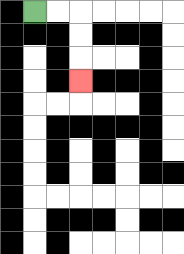{'start': '[1, 0]', 'end': '[3, 3]', 'path_directions': 'R,R,D,D,D', 'path_coordinates': '[[1, 0], [2, 0], [3, 0], [3, 1], [3, 2], [3, 3]]'}